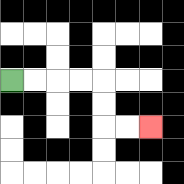{'start': '[0, 3]', 'end': '[6, 5]', 'path_directions': 'R,R,R,R,D,D,R,R', 'path_coordinates': '[[0, 3], [1, 3], [2, 3], [3, 3], [4, 3], [4, 4], [4, 5], [5, 5], [6, 5]]'}